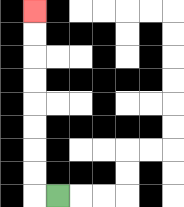{'start': '[2, 8]', 'end': '[1, 0]', 'path_directions': 'L,U,U,U,U,U,U,U,U', 'path_coordinates': '[[2, 8], [1, 8], [1, 7], [1, 6], [1, 5], [1, 4], [1, 3], [1, 2], [1, 1], [1, 0]]'}